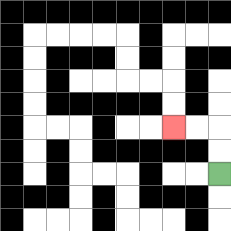{'start': '[9, 7]', 'end': '[7, 5]', 'path_directions': 'U,U,L,L', 'path_coordinates': '[[9, 7], [9, 6], [9, 5], [8, 5], [7, 5]]'}